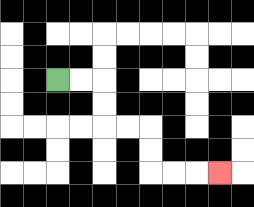{'start': '[2, 3]', 'end': '[9, 7]', 'path_directions': 'R,R,D,D,R,R,D,D,R,R,R', 'path_coordinates': '[[2, 3], [3, 3], [4, 3], [4, 4], [4, 5], [5, 5], [6, 5], [6, 6], [6, 7], [7, 7], [8, 7], [9, 7]]'}